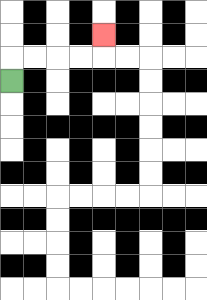{'start': '[0, 3]', 'end': '[4, 1]', 'path_directions': 'U,R,R,R,R,U', 'path_coordinates': '[[0, 3], [0, 2], [1, 2], [2, 2], [3, 2], [4, 2], [4, 1]]'}